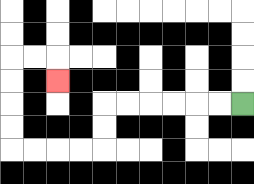{'start': '[10, 4]', 'end': '[2, 3]', 'path_directions': 'L,L,L,L,L,L,D,D,L,L,L,L,U,U,U,U,R,R,D', 'path_coordinates': '[[10, 4], [9, 4], [8, 4], [7, 4], [6, 4], [5, 4], [4, 4], [4, 5], [4, 6], [3, 6], [2, 6], [1, 6], [0, 6], [0, 5], [0, 4], [0, 3], [0, 2], [1, 2], [2, 2], [2, 3]]'}